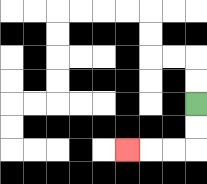{'start': '[8, 4]', 'end': '[5, 6]', 'path_directions': 'D,D,L,L,L', 'path_coordinates': '[[8, 4], [8, 5], [8, 6], [7, 6], [6, 6], [5, 6]]'}